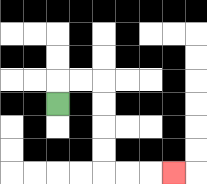{'start': '[2, 4]', 'end': '[7, 7]', 'path_directions': 'U,R,R,D,D,D,D,R,R,R', 'path_coordinates': '[[2, 4], [2, 3], [3, 3], [4, 3], [4, 4], [4, 5], [4, 6], [4, 7], [5, 7], [6, 7], [7, 7]]'}